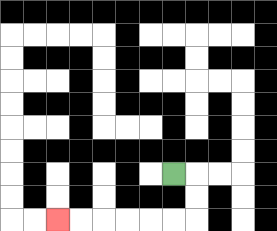{'start': '[7, 7]', 'end': '[2, 9]', 'path_directions': 'R,D,D,L,L,L,L,L,L', 'path_coordinates': '[[7, 7], [8, 7], [8, 8], [8, 9], [7, 9], [6, 9], [5, 9], [4, 9], [3, 9], [2, 9]]'}